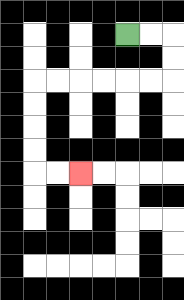{'start': '[5, 1]', 'end': '[3, 7]', 'path_directions': 'R,R,D,D,L,L,L,L,L,L,D,D,D,D,R,R', 'path_coordinates': '[[5, 1], [6, 1], [7, 1], [7, 2], [7, 3], [6, 3], [5, 3], [4, 3], [3, 3], [2, 3], [1, 3], [1, 4], [1, 5], [1, 6], [1, 7], [2, 7], [3, 7]]'}